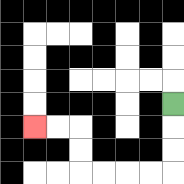{'start': '[7, 4]', 'end': '[1, 5]', 'path_directions': 'D,D,D,L,L,L,L,U,U,L,L', 'path_coordinates': '[[7, 4], [7, 5], [7, 6], [7, 7], [6, 7], [5, 7], [4, 7], [3, 7], [3, 6], [3, 5], [2, 5], [1, 5]]'}